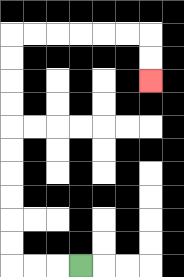{'start': '[3, 11]', 'end': '[6, 3]', 'path_directions': 'L,L,L,U,U,U,U,U,U,U,U,U,U,R,R,R,R,R,R,D,D', 'path_coordinates': '[[3, 11], [2, 11], [1, 11], [0, 11], [0, 10], [0, 9], [0, 8], [0, 7], [0, 6], [0, 5], [0, 4], [0, 3], [0, 2], [0, 1], [1, 1], [2, 1], [3, 1], [4, 1], [5, 1], [6, 1], [6, 2], [6, 3]]'}